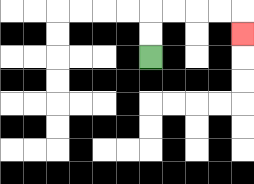{'start': '[6, 2]', 'end': '[10, 1]', 'path_directions': 'U,U,R,R,R,R,D', 'path_coordinates': '[[6, 2], [6, 1], [6, 0], [7, 0], [8, 0], [9, 0], [10, 0], [10, 1]]'}